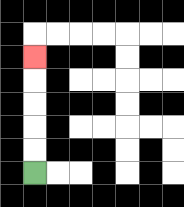{'start': '[1, 7]', 'end': '[1, 2]', 'path_directions': 'U,U,U,U,U', 'path_coordinates': '[[1, 7], [1, 6], [1, 5], [1, 4], [1, 3], [1, 2]]'}